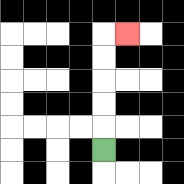{'start': '[4, 6]', 'end': '[5, 1]', 'path_directions': 'U,U,U,U,U,R', 'path_coordinates': '[[4, 6], [4, 5], [4, 4], [4, 3], [4, 2], [4, 1], [5, 1]]'}